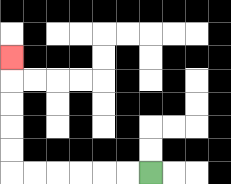{'start': '[6, 7]', 'end': '[0, 2]', 'path_directions': 'L,L,L,L,L,L,U,U,U,U,U', 'path_coordinates': '[[6, 7], [5, 7], [4, 7], [3, 7], [2, 7], [1, 7], [0, 7], [0, 6], [0, 5], [0, 4], [0, 3], [0, 2]]'}